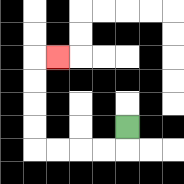{'start': '[5, 5]', 'end': '[2, 2]', 'path_directions': 'D,L,L,L,L,U,U,U,U,R', 'path_coordinates': '[[5, 5], [5, 6], [4, 6], [3, 6], [2, 6], [1, 6], [1, 5], [1, 4], [1, 3], [1, 2], [2, 2]]'}